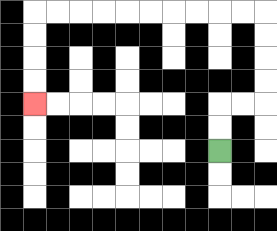{'start': '[9, 6]', 'end': '[1, 4]', 'path_directions': 'U,U,R,R,U,U,U,U,L,L,L,L,L,L,L,L,L,L,D,D,D,D', 'path_coordinates': '[[9, 6], [9, 5], [9, 4], [10, 4], [11, 4], [11, 3], [11, 2], [11, 1], [11, 0], [10, 0], [9, 0], [8, 0], [7, 0], [6, 0], [5, 0], [4, 0], [3, 0], [2, 0], [1, 0], [1, 1], [1, 2], [1, 3], [1, 4]]'}